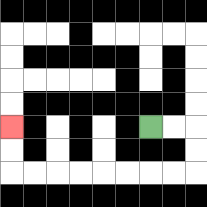{'start': '[6, 5]', 'end': '[0, 5]', 'path_directions': 'R,R,D,D,L,L,L,L,L,L,L,L,U,U', 'path_coordinates': '[[6, 5], [7, 5], [8, 5], [8, 6], [8, 7], [7, 7], [6, 7], [5, 7], [4, 7], [3, 7], [2, 7], [1, 7], [0, 7], [0, 6], [0, 5]]'}